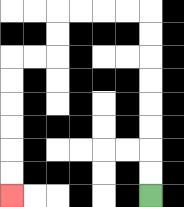{'start': '[6, 8]', 'end': '[0, 8]', 'path_directions': 'U,U,U,U,U,U,U,U,L,L,L,L,D,D,L,L,D,D,D,D,D,D', 'path_coordinates': '[[6, 8], [6, 7], [6, 6], [6, 5], [6, 4], [6, 3], [6, 2], [6, 1], [6, 0], [5, 0], [4, 0], [3, 0], [2, 0], [2, 1], [2, 2], [1, 2], [0, 2], [0, 3], [0, 4], [0, 5], [0, 6], [0, 7], [0, 8]]'}